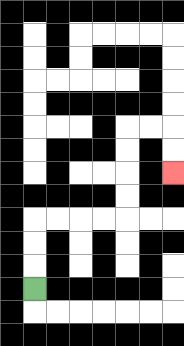{'start': '[1, 12]', 'end': '[7, 7]', 'path_directions': 'U,U,U,R,R,R,R,U,U,U,U,R,R,D,D', 'path_coordinates': '[[1, 12], [1, 11], [1, 10], [1, 9], [2, 9], [3, 9], [4, 9], [5, 9], [5, 8], [5, 7], [5, 6], [5, 5], [6, 5], [7, 5], [7, 6], [7, 7]]'}